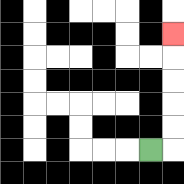{'start': '[6, 6]', 'end': '[7, 1]', 'path_directions': 'R,U,U,U,U,U', 'path_coordinates': '[[6, 6], [7, 6], [7, 5], [7, 4], [7, 3], [7, 2], [7, 1]]'}